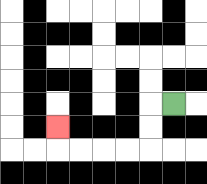{'start': '[7, 4]', 'end': '[2, 5]', 'path_directions': 'L,D,D,L,L,L,L,U', 'path_coordinates': '[[7, 4], [6, 4], [6, 5], [6, 6], [5, 6], [4, 6], [3, 6], [2, 6], [2, 5]]'}